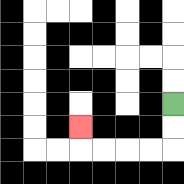{'start': '[7, 4]', 'end': '[3, 5]', 'path_directions': 'D,D,L,L,L,L,U', 'path_coordinates': '[[7, 4], [7, 5], [7, 6], [6, 6], [5, 6], [4, 6], [3, 6], [3, 5]]'}